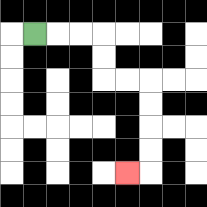{'start': '[1, 1]', 'end': '[5, 7]', 'path_directions': 'R,R,R,D,D,R,R,D,D,D,D,L', 'path_coordinates': '[[1, 1], [2, 1], [3, 1], [4, 1], [4, 2], [4, 3], [5, 3], [6, 3], [6, 4], [6, 5], [6, 6], [6, 7], [5, 7]]'}